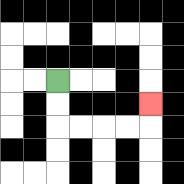{'start': '[2, 3]', 'end': '[6, 4]', 'path_directions': 'D,D,R,R,R,R,U', 'path_coordinates': '[[2, 3], [2, 4], [2, 5], [3, 5], [4, 5], [5, 5], [6, 5], [6, 4]]'}